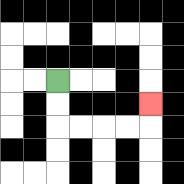{'start': '[2, 3]', 'end': '[6, 4]', 'path_directions': 'D,D,R,R,R,R,U', 'path_coordinates': '[[2, 3], [2, 4], [2, 5], [3, 5], [4, 5], [5, 5], [6, 5], [6, 4]]'}